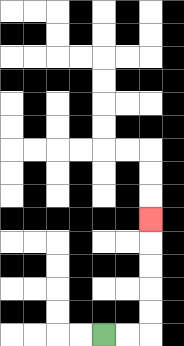{'start': '[4, 14]', 'end': '[6, 9]', 'path_directions': 'R,R,U,U,U,U,U', 'path_coordinates': '[[4, 14], [5, 14], [6, 14], [6, 13], [6, 12], [6, 11], [6, 10], [6, 9]]'}